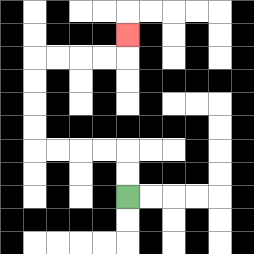{'start': '[5, 8]', 'end': '[5, 1]', 'path_directions': 'U,U,L,L,L,L,U,U,U,U,R,R,R,R,U', 'path_coordinates': '[[5, 8], [5, 7], [5, 6], [4, 6], [3, 6], [2, 6], [1, 6], [1, 5], [1, 4], [1, 3], [1, 2], [2, 2], [3, 2], [4, 2], [5, 2], [5, 1]]'}